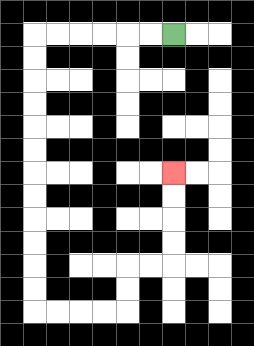{'start': '[7, 1]', 'end': '[7, 7]', 'path_directions': 'L,L,L,L,L,L,D,D,D,D,D,D,D,D,D,D,D,D,R,R,R,R,U,U,R,R,U,U,U,U', 'path_coordinates': '[[7, 1], [6, 1], [5, 1], [4, 1], [3, 1], [2, 1], [1, 1], [1, 2], [1, 3], [1, 4], [1, 5], [1, 6], [1, 7], [1, 8], [1, 9], [1, 10], [1, 11], [1, 12], [1, 13], [2, 13], [3, 13], [4, 13], [5, 13], [5, 12], [5, 11], [6, 11], [7, 11], [7, 10], [7, 9], [7, 8], [7, 7]]'}